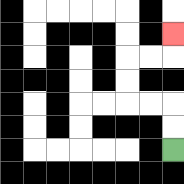{'start': '[7, 6]', 'end': '[7, 1]', 'path_directions': 'U,U,L,L,U,U,R,R,U', 'path_coordinates': '[[7, 6], [7, 5], [7, 4], [6, 4], [5, 4], [5, 3], [5, 2], [6, 2], [7, 2], [7, 1]]'}